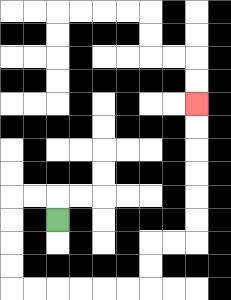{'start': '[2, 9]', 'end': '[8, 4]', 'path_directions': 'U,L,L,D,D,D,D,R,R,R,R,R,R,U,U,R,R,U,U,U,U,U,U', 'path_coordinates': '[[2, 9], [2, 8], [1, 8], [0, 8], [0, 9], [0, 10], [0, 11], [0, 12], [1, 12], [2, 12], [3, 12], [4, 12], [5, 12], [6, 12], [6, 11], [6, 10], [7, 10], [8, 10], [8, 9], [8, 8], [8, 7], [8, 6], [8, 5], [8, 4]]'}